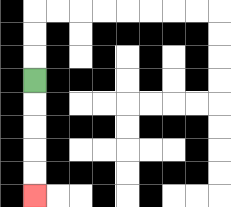{'start': '[1, 3]', 'end': '[1, 8]', 'path_directions': 'D,D,D,D,D', 'path_coordinates': '[[1, 3], [1, 4], [1, 5], [1, 6], [1, 7], [1, 8]]'}